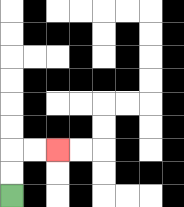{'start': '[0, 8]', 'end': '[2, 6]', 'path_directions': 'U,U,R,R', 'path_coordinates': '[[0, 8], [0, 7], [0, 6], [1, 6], [2, 6]]'}